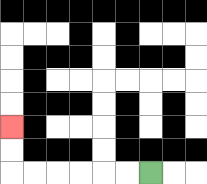{'start': '[6, 7]', 'end': '[0, 5]', 'path_directions': 'L,L,L,L,L,L,U,U', 'path_coordinates': '[[6, 7], [5, 7], [4, 7], [3, 7], [2, 7], [1, 7], [0, 7], [0, 6], [0, 5]]'}